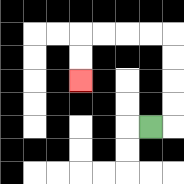{'start': '[6, 5]', 'end': '[3, 3]', 'path_directions': 'R,U,U,U,U,L,L,L,L,D,D', 'path_coordinates': '[[6, 5], [7, 5], [7, 4], [7, 3], [7, 2], [7, 1], [6, 1], [5, 1], [4, 1], [3, 1], [3, 2], [3, 3]]'}